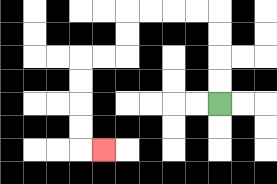{'start': '[9, 4]', 'end': '[4, 6]', 'path_directions': 'U,U,U,U,L,L,L,L,D,D,L,L,D,D,D,D,R', 'path_coordinates': '[[9, 4], [9, 3], [9, 2], [9, 1], [9, 0], [8, 0], [7, 0], [6, 0], [5, 0], [5, 1], [5, 2], [4, 2], [3, 2], [3, 3], [3, 4], [3, 5], [3, 6], [4, 6]]'}